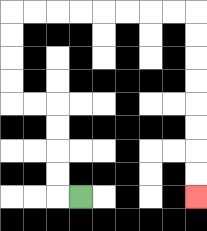{'start': '[3, 8]', 'end': '[8, 8]', 'path_directions': 'L,U,U,U,U,L,L,U,U,U,U,R,R,R,R,R,R,R,R,D,D,D,D,D,D,D,D', 'path_coordinates': '[[3, 8], [2, 8], [2, 7], [2, 6], [2, 5], [2, 4], [1, 4], [0, 4], [0, 3], [0, 2], [0, 1], [0, 0], [1, 0], [2, 0], [3, 0], [4, 0], [5, 0], [6, 0], [7, 0], [8, 0], [8, 1], [8, 2], [8, 3], [8, 4], [8, 5], [8, 6], [8, 7], [8, 8]]'}